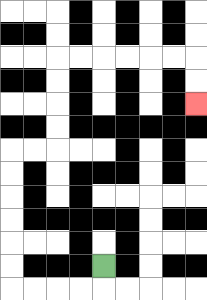{'start': '[4, 11]', 'end': '[8, 4]', 'path_directions': 'D,L,L,L,L,U,U,U,U,U,U,R,R,U,U,U,U,R,R,R,R,R,R,D,D', 'path_coordinates': '[[4, 11], [4, 12], [3, 12], [2, 12], [1, 12], [0, 12], [0, 11], [0, 10], [0, 9], [0, 8], [0, 7], [0, 6], [1, 6], [2, 6], [2, 5], [2, 4], [2, 3], [2, 2], [3, 2], [4, 2], [5, 2], [6, 2], [7, 2], [8, 2], [8, 3], [8, 4]]'}